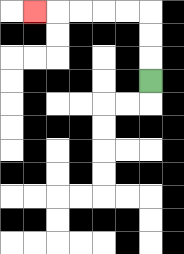{'start': '[6, 3]', 'end': '[1, 0]', 'path_directions': 'U,U,U,L,L,L,L,L', 'path_coordinates': '[[6, 3], [6, 2], [6, 1], [6, 0], [5, 0], [4, 0], [3, 0], [2, 0], [1, 0]]'}